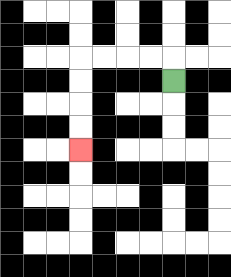{'start': '[7, 3]', 'end': '[3, 6]', 'path_directions': 'U,L,L,L,L,D,D,D,D', 'path_coordinates': '[[7, 3], [7, 2], [6, 2], [5, 2], [4, 2], [3, 2], [3, 3], [3, 4], [3, 5], [3, 6]]'}